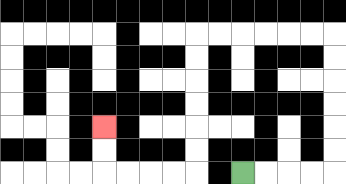{'start': '[10, 7]', 'end': '[4, 5]', 'path_directions': 'R,R,R,R,U,U,U,U,U,U,L,L,L,L,L,L,D,D,D,D,D,D,L,L,L,L,U,U', 'path_coordinates': '[[10, 7], [11, 7], [12, 7], [13, 7], [14, 7], [14, 6], [14, 5], [14, 4], [14, 3], [14, 2], [14, 1], [13, 1], [12, 1], [11, 1], [10, 1], [9, 1], [8, 1], [8, 2], [8, 3], [8, 4], [8, 5], [8, 6], [8, 7], [7, 7], [6, 7], [5, 7], [4, 7], [4, 6], [4, 5]]'}